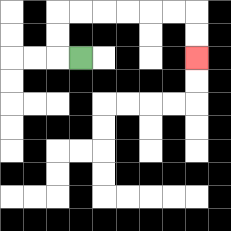{'start': '[3, 2]', 'end': '[8, 2]', 'path_directions': 'L,U,U,R,R,R,R,R,R,D,D', 'path_coordinates': '[[3, 2], [2, 2], [2, 1], [2, 0], [3, 0], [4, 0], [5, 0], [6, 0], [7, 0], [8, 0], [8, 1], [8, 2]]'}